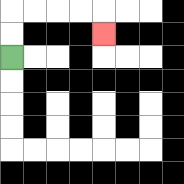{'start': '[0, 2]', 'end': '[4, 1]', 'path_directions': 'U,U,R,R,R,R,D', 'path_coordinates': '[[0, 2], [0, 1], [0, 0], [1, 0], [2, 0], [3, 0], [4, 0], [4, 1]]'}